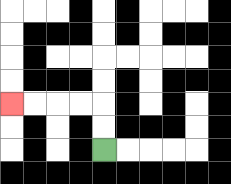{'start': '[4, 6]', 'end': '[0, 4]', 'path_directions': 'U,U,L,L,L,L', 'path_coordinates': '[[4, 6], [4, 5], [4, 4], [3, 4], [2, 4], [1, 4], [0, 4]]'}